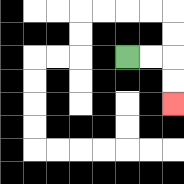{'start': '[5, 2]', 'end': '[7, 4]', 'path_directions': 'R,R,D,D', 'path_coordinates': '[[5, 2], [6, 2], [7, 2], [7, 3], [7, 4]]'}